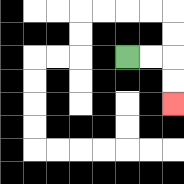{'start': '[5, 2]', 'end': '[7, 4]', 'path_directions': 'R,R,D,D', 'path_coordinates': '[[5, 2], [6, 2], [7, 2], [7, 3], [7, 4]]'}